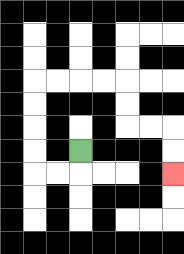{'start': '[3, 6]', 'end': '[7, 7]', 'path_directions': 'D,L,L,U,U,U,U,R,R,R,R,D,D,R,R,D,D', 'path_coordinates': '[[3, 6], [3, 7], [2, 7], [1, 7], [1, 6], [1, 5], [1, 4], [1, 3], [2, 3], [3, 3], [4, 3], [5, 3], [5, 4], [5, 5], [6, 5], [7, 5], [7, 6], [7, 7]]'}